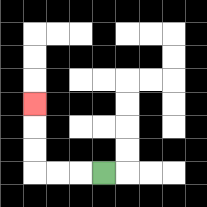{'start': '[4, 7]', 'end': '[1, 4]', 'path_directions': 'L,L,L,U,U,U', 'path_coordinates': '[[4, 7], [3, 7], [2, 7], [1, 7], [1, 6], [1, 5], [1, 4]]'}